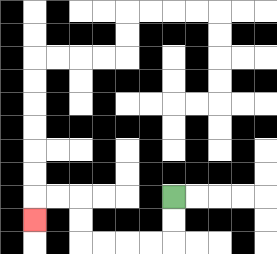{'start': '[7, 8]', 'end': '[1, 9]', 'path_directions': 'D,D,L,L,L,L,U,U,L,L,D', 'path_coordinates': '[[7, 8], [7, 9], [7, 10], [6, 10], [5, 10], [4, 10], [3, 10], [3, 9], [3, 8], [2, 8], [1, 8], [1, 9]]'}